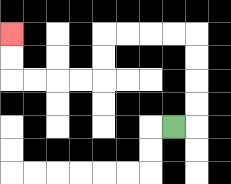{'start': '[7, 5]', 'end': '[0, 1]', 'path_directions': 'R,U,U,U,U,L,L,L,L,D,D,L,L,L,L,U,U', 'path_coordinates': '[[7, 5], [8, 5], [8, 4], [8, 3], [8, 2], [8, 1], [7, 1], [6, 1], [5, 1], [4, 1], [4, 2], [4, 3], [3, 3], [2, 3], [1, 3], [0, 3], [0, 2], [0, 1]]'}